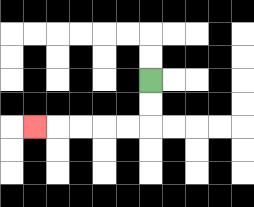{'start': '[6, 3]', 'end': '[1, 5]', 'path_directions': 'D,D,L,L,L,L,L', 'path_coordinates': '[[6, 3], [6, 4], [6, 5], [5, 5], [4, 5], [3, 5], [2, 5], [1, 5]]'}